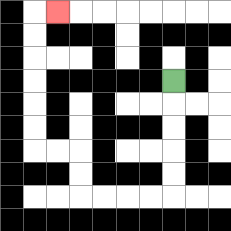{'start': '[7, 3]', 'end': '[2, 0]', 'path_directions': 'D,D,D,D,D,L,L,L,L,U,U,L,L,U,U,U,U,U,U,R', 'path_coordinates': '[[7, 3], [7, 4], [7, 5], [7, 6], [7, 7], [7, 8], [6, 8], [5, 8], [4, 8], [3, 8], [3, 7], [3, 6], [2, 6], [1, 6], [1, 5], [1, 4], [1, 3], [1, 2], [1, 1], [1, 0], [2, 0]]'}